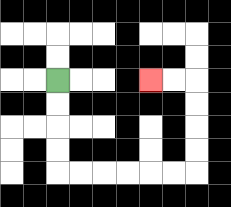{'start': '[2, 3]', 'end': '[6, 3]', 'path_directions': 'D,D,D,D,R,R,R,R,R,R,U,U,U,U,L,L', 'path_coordinates': '[[2, 3], [2, 4], [2, 5], [2, 6], [2, 7], [3, 7], [4, 7], [5, 7], [6, 7], [7, 7], [8, 7], [8, 6], [8, 5], [8, 4], [8, 3], [7, 3], [6, 3]]'}